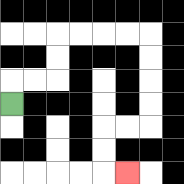{'start': '[0, 4]', 'end': '[5, 7]', 'path_directions': 'U,R,R,U,U,R,R,R,R,D,D,D,D,L,L,D,D,R', 'path_coordinates': '[[0, 4], [0, 3], [1, 3], [2, 3], [2, 2], [2, 1], [3, 1], [4, 1], [5, 1], [6, 1], [6, 2], [6, 3], [6, 4], [6, 5], [5, 5], [4, 5], [4, 6], [4, 7], [5, 7]]'}